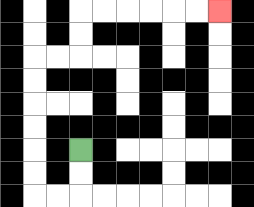{'start': '[3, 6]', 'end': '[9, 0]', 'path_directions': 'D,D,L,L,U,U,U,U,U,U,R,R,U,U,R,R,R,R,R,R', 'path_coordinates': '[[3, 6], [3, 7], [3, 8], [2, 8], [1, 8], [1, 7], [1, 6], [1, 5], [1, 4], [1, 3], [1, 2], [2, 2], [3, 2], [3, 1], [3, 0], [4, 0], [5, 0], [6, 0], [7, 0], [8, 0], [9, 0]]'}